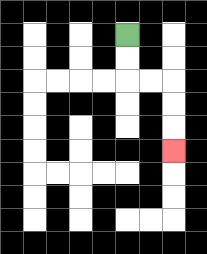{'start': '[5, 1]', 'end': '[7, 6]', 'path_directions': 'D,D,R,R,D,D,D', 'path_coordinates': '[[5, 1], [5, 2], [5, 3], [6, 3], [7, 3], [7, 4], [7, 5], [7, 6]]'}